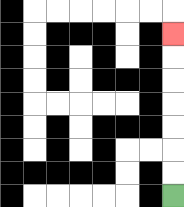{'start': '[7, 8]', 'end': '[7, 1]', 'path_directions': 'U,U,U,U,U,U,U', 'path_coordinates': '[[7, 8], [7, 7], [7, 6], [7, 5], [7, 4], [7, 3], [7, 2], [7, 1]]'}